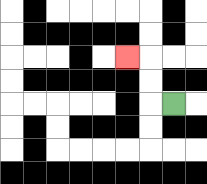{'start': '[7, 4]', 'end': '[5, 2]', 'path_directions': 'L,U,U,L', 'path_coordinates': '[[7, 4], [6, 4], [6, 3], [6, 2], [5, 2]]'}